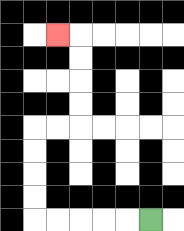{'start': '[6, 9]', 'end': '[2, 1]', 'path_directions': 'L,L,L,L,L,U,U,U,U,R,R,U,U,U,U,L', 'path_coordinates': '[[6, 9], [5, 9], [4, 9], [3, 9], [2, 9], [1, 9], [1, 8], [1, 7], [1, 6], [1, 5], [2, 5], [3, 5], [3, 4], [3, 3], [3, 2], [3, 1], [2, 1]]'}